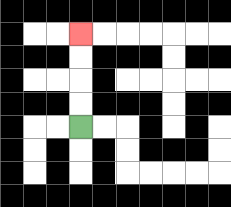{'start': '[3, 5]', 'end': '[3, 1]', 'path_directions': 'U,U,U,U', 'path_coordinates': '[[3, 5], [3, 4], [3, 3], [3, 2], [3, 1]]'}